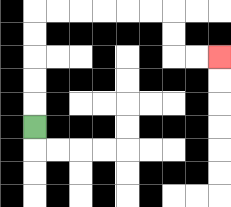{'start': '[1, 5]', 'end': '[9, 2]', 'path_directions': 'U,U,U,U,U,R,R,R,R,R,R,D,D,R,R', 'path_coordinates': '[[1, 5], [1, 4], [1, 3], [1, 2], [1, 1], [1, 0], [2, 0], [3, 0], [4, 0], [5, 0], [6, 0], [7, 0], [7, 1], [7, 2], [8, 2], [9, 2]]'}